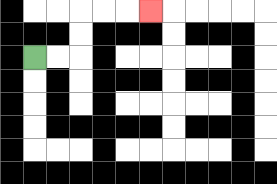{'start': '[1, 2]', 'end': '[6, 0]', 'path_directions': 'R,R,U,U,R,R,R', 'path_coordinates': '[[1, 2], [2, 2], [3, 2], [3, 1], [3, 0], [4, 0], [5, 0], [6, 0]]'}